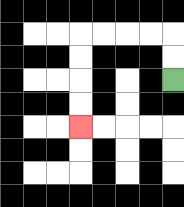{'start': '[7, 3]', 'end': '[3, 5]', 'path_directions': 'U,U,L,L,L,L,D,D,D,D', 'path_coordinates': '[[7, 3], [7, 2], [7, 1], [6, 1], [5, 1], [4, 1], [3, 1], [3, 2], [3, 3], [3, 4], [3, 5]]'}